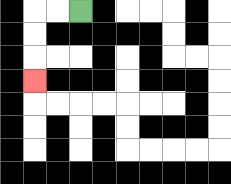{'start': '[3, 0]', 'end': '[1, 3]', 'path_directions': 'L,L,D,D,D', 'path_coordinates': '[[3, 0], [2, 0], [1, 0], [1, 1], [1, 2], [1, 3]]'}